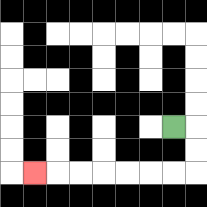{'start': '[7, 5]', 'end': '[1, 7]', 'path_directions': 'R,D,D,L,L,L,L,L,L,L', 'path_coordinates': '[[7, 5], [8, 5], [8, 6], [8, 7], [7, 7], [6, 7], [5, 7], [4, 7], [3, 7], [2, 7], [1, 7]]'}